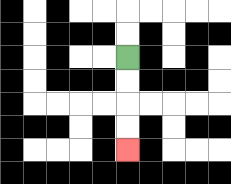{'start': '[5, 2]', 'end': '[5, 6]', 'path_directions': 'D,D,D,D', 'path_coordinates': '[[5, 2], [5, 3], [5, 4], [5, 5], [5, 6]]'}